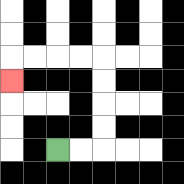{'start': '[2, 6]', 'end': '[0, 3]', 'path_directions': 'R,R,U,U,U,U,L,L,L,L,D', 'path_coordinates': '[[2, 6], [3, 6], [4, 6], [4, 5], [4, 4], [4, 3], [4, 2], [3, 2], [2, 2], [1, 2], [0, 2], [0, 3]]'}